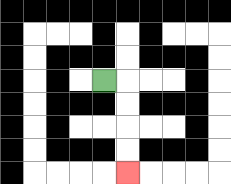{'start': '[4, 3]', 'end': '[5, 7]', 'path_directions': 'R,D,D,D,D', 'path_coordinates': '[[4, 3], [5, 3], [5, 4], [5, 5], [5, 6], [5, 7]]'}